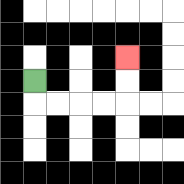{'start': '[1, 3]', 'end': '[5, 2]', 'path_directions': 'D,R,R,R,R,U,U', 'path_coordinates': '[[1, 3], [1, 4], [2, 4], [3, 4], [4, 4], [5, 4], [5, 3], [5, 2]]'}